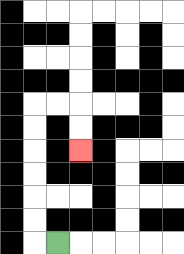{'start': '[2, 10]', 'end': '[3, 6]', 'path_directions': 'L,U,U,U,U,U,U,R,R,D,D', 'path_coordinates': '[[2, 10], [1, 10], [1, 9], [1, 8], [1, 7], [1, 6], [1, 5], [1, 4], [2, 4], [3, 4], [3, 5], [3, 6]]'}